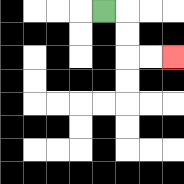{'start': '[4, 0]', 'end': '[7, 2]', 'path_directions': 'R,D,D,R,R', 'path_coordinates': '[[4, 0], [5, 0], [5, 1], [5, 2], [6, 2], [7, 2]]'}